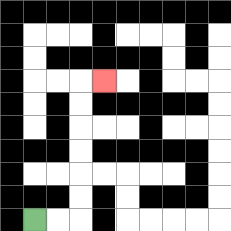{'start': '[1, 9]', 'end': '[4, 3]', 'path_directions': 'R,R,U,U,U,U,U,U,R', 'path_coordinates': '[[1, 9], [2, 9], [3, 9], [3, 8], [3, 7], [3, 6], [3, 5], [3, 4], [3, 3], [4, 3]]'}